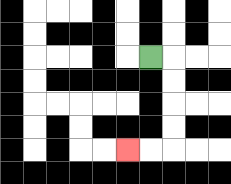{'start': '[6, 2]', 'end': '[5, 6]', 'path_directions': 'R,D,D,D,D,L,L', 'path_coordinates': '[[6, 2], [7, 2], [7, 3], [7, 4], [7, 5], [7, 6], [6, 6], [5, 6]]'}